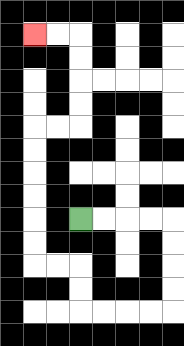{'start': '[3, 9]', 'end': '[1, 1]', 'path_directions': 'R,R,R,R,D,D,D,D,L,L,L,L,U,U,L,L,U,U,U,U,U,U,R,R,U,U,U,U,L,L', 'path_coordinates': '[[3, 9], [4, 9], [5, 9], [6, 9], [7, 9], [7, 10], [7, 11], [7, 12], [7, 13], [6, 13], [5, 13], [4, 13], [3, 13], [3, 12], [3, 11], [2, 11], [1, 11], [1, 10], [1, 9], [1, 8], [1, 7], [1, 6], [1, 5], [2, 5], [3, 5], [3, 4], [3, 3], [3, 2], [3, 1], [2, 1], [1, 1]]'}